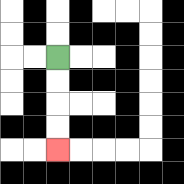{'start': '[2, 2]', 'end': '[2, 6]', 'path_directions': 'D,D,D,D', 'path_coordinates': '[[2, 2], [2, 3], [2, 4], [2, 5], [2, 6]]'}